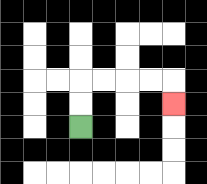{'start': '[3, 5]', 'end': '[7, 4]', 'path_directions': 'U,U,R,R,R,R,D', 'path_coordinates': '[[3, 5], [3, 4], [3, 3], [4, 3], [5, 3], [6, 3], [7, 3], [7, 4]]'}